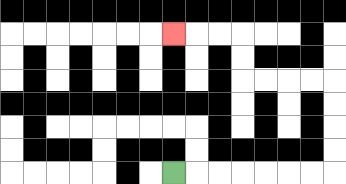{'start': '[7, 7]', 'end': '[7, 1]', 'path_directions': 'R,R,R,R,R,R,R,U,U,U,U,L,L,L,L,U,U,L,L,L', 'path_coordinates': '[[7, 7], [8, 7], [9, 7], [10, 7], [11, 7], [12, 7], [13, 7], [14, 7], [14, 6], [14, 5], [14, 4], [14, 3], [13, 3], [12, 3], [11, 3], [10, 3], [10, 2], [10, 1], [9, 1], [8, 1], [7, 1]]'}